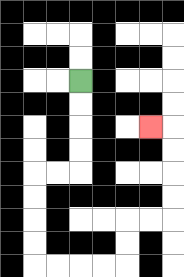{'start': '[3, 3]', 'end': '[6, 5]', 'path_directions': 'D,D,D,D,L,L,D,D,D,D,R,R,R,R,U,U,R,R,U,U,U,U,L', 'path_coordinates': '[[3, 3], [3, 4], [3, 5], [3, 6], [3, 7], [2, 7], [1, 7], [1, 8], [1, 9], [1, 10], [1, 11], [2, 11], [3, 11], [4, 11], [5, 11], [5, 10], [5, 9], [6, 9], [7, 9], [7, 8], [7, 7], [7, 6], [7, 5], [6, 5]]'}